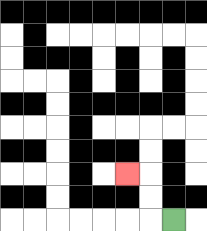{'start': '[7, 9]', 'end': '[5, 7]', 'path_directions': 'L,U,U,L', 'path_coordinates': '[[7, 9], [6, 9], [6, 8], [6, 7], [5, 7]]'}